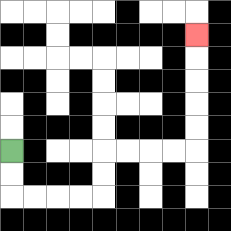{'start': '[0, 6]', 'end': '[8, 1]', 'path_directions': 'D,D,R,R,R,R,U,U,R,R,R,R,U,U,U,U,U', 'path_coordinates': '[[0, 6], [0, 7], [0, 8], [1, 8], [2, 8], [3, 8], [4, 8], [4, 7], [4, 6], [5, 6], [6, 6], [7, 6], [8, 6], [8, 5], [8, 4], [8, 3], [8, 2], [8, 1]]'}